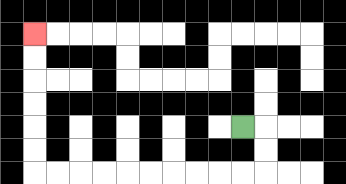{'start': '[10, 5]', 'end': '[1, 1]', 'path_directions': 'R,D,D,L,L,L,L,L,L,L,L,L,L,U,U,U,U,U,U', 'path_coordinates': '[[10, 5], [11, 5], [11, 6], [11, 7], [10, 7], [9, 7], [8, 7], [7, 7], [6, 7], [5, 7], [4, 7], [3, 7], [2, 7], [1, 7], [1, 6], [1, 5], [1, 4], [1, 3], [1, 2], [1, 1]]'}